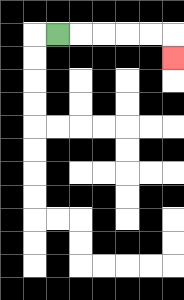{'start': '[2, 1]', 'end': '[7, 2]', 'path_directions': 'R,R,R,R,R,D', 'path_coordinates': '[[2, 1], [3, 1], [4, 1], [5, 1], [6, 1], [7, 1], [7, 2]]'}